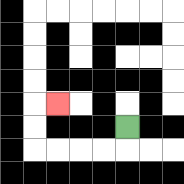{'start': '[5, 5]', 'end': '[2, 4]', 'path_directions': 'D,L,L,L,L,U,U,R', 'path_coordinates': '[[5, 5], [5, 6], [4, 6], [3, 6], [2, 6], [1, 6], [1, 5], [1, 4], [2, 4]]'}